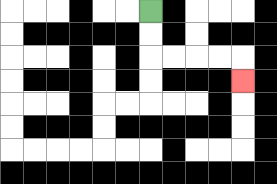{'start': '[6, 0]', 'end': '[10, 3]', 'path_directions': 'D,D,R,R,R,R,D', 'path_coordinates': '[[6, 0], [6, 1], [6, 2], [7, 2], [8, 2], [9, 2], [10, 2], [10, 3]]'}